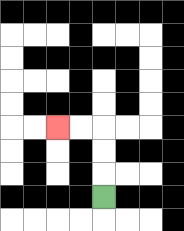{'start': '[4, 8]', 'end': '[2, 5]', 'path_directions': 'U,U,U,L,L', 'path_coordinates': '[[4, 8], [4, 7], [4, 6], [4, 5], [3, 5], [2, 5]]'}